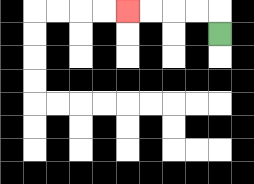{'start': '[9, 1]', 'end': '[5, 0]', 'path_directions': 'U,L,L,L,L', 'path_coordinates': '[[9, 1], [9, 0], [8, 0], [7, 0], [6, 0], [5, 0]]'}